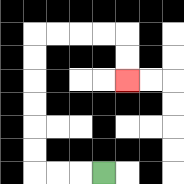{'start': '[4, 7]', 'end': '[5, 3]', 'path_directions': 'L,L,L,U,U,U,U,U,U,R,R,R,R,D,D', 'path_coordinates': '[[4, 7], [3, 7], [2, 7], [1, 7], [1, 6], [1, 5], [1, 4], [1, 3], [1, 2], [1, 1], [2, 1], [3, 1], [4, 1], [5, 1], [5, 2], [5, 3]]'}